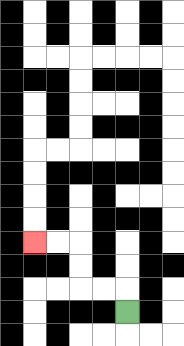{'start': '[5, 13]', 'end': '[1, 10]', 'path_directions': 'U,L,L,U,U,L,L', 'path_coordinates': '[[5, 13], [5, 12], [4, 12], [3, 12], [3, 11], [3, 10], [2, 10], [1, 10]]'}